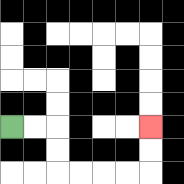{'start': '[0, 5]', 'end': '[6, 5]', 'path_directions': 'R,R,D,D,R,R,R,R,U,U', 'path_coordinates': '[[0, 5], [1, 5], [2, 5], [2, 6], [2, 7], [3, 7], [4, 7], [5, 7], [6, 7], [6, 6], [6, 5]]'}